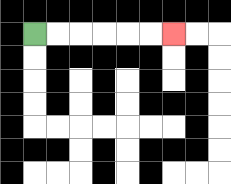{'start': '[1, 1]', 'end': '[7, 1]', 'path_directions': 'R,R,R,R,R,R', 'path_coordinates': '[[1, 1], [2, 1], [3, 1], [4, 1], [5, 1], [6, 1], [7, 1]]'}